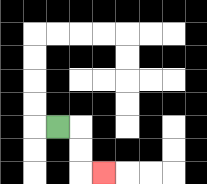{'start': '[2, 5]', 'end': '[4, 7]', 'path_directions': 'R,D,D,R', 'path_coordinates': '[[2, 5], [3, 5], [3, 6], [3, 7], [4, 7]]'}